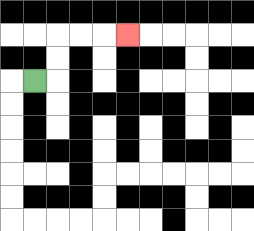{'start': '[1, 3]', 'end': '[5, 1]', 'path_directions': 'R,U,U,R,R,R', 'path_coordinates': '[[1, 3], [2, 3], [2, 2], [2, 1], [3, 1], [4, 1], [5, 1]]'}